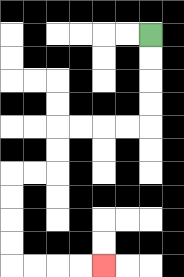{'start': '[6, 1]', 'end': '[4, 11]', 'path_directions': 'D,D,D,D,L,L,L,L,D,D,L,L,D,D,D,D,R,R,R,R', 'path_coordinates': '[[6, 1], [6, 2], [6, 3], [6, 4], [6, 5], [5, 5], [4, 5], [3, 5], [2, 5], [2, 6], [2, 7], [1, 7], [0, 7], [0, 8], [0, 9], [0, 10], [0, 11], [1, 11], [2, 11], [3, 11], [4, 11]]'}